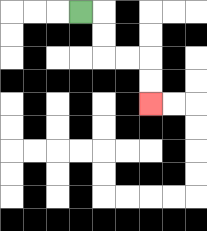{'start': '[3, 0]', 'end': '[6, 4]', 'path_directions': 'R,D,D,R,R,D,D', 'path_coordinates': '[[3, 0], [4, 0], [4, 1], [4, 2], [5, 2], [6, 2], [6, 3], [6, 4]]'}